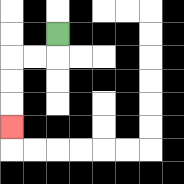{'start': '[2, 1]', 'end': '[0, 5]', 'path_directions': 'D,L,L,D,D,D', 'path_coordinates': '[[2, 1], [2, 2], [1, 2], [0, 2], [0, 3], [0, 4], [0, 5]]'}